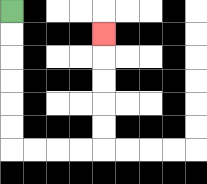{'start': '[0, 0]', 'end': '[4, 1]', 'path_directions': 'D,D,D,D,D,D,R,R,R,R,U,U,U,U,U', 'path_coordinates': '[[0, 0], [0, 1], [0, 2], [0, 3], [0, 4], [0, 5], [0, 6], [1, 6], [2, 6], [3, 6], [4, 6], [4, 5], [4, 4], [4, 3], [4, 2], [4, 1]]'}